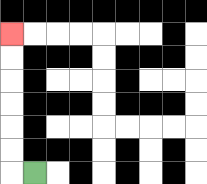{'start': '[1, 7]', 'end': '[0, 1]', 'path_directions': 'L,U,U,U,U,U,U', 'path_coordinates': '[[1, 7], [0, 7], [0, 6], [0, 5], [0, 4], [0, 3], [0, 2], [0, 1]]'}